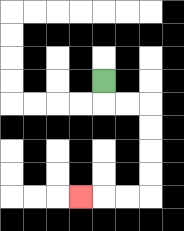{'start': '[4, 3]', 'end': '[3, 8]', 'path_directions': 'D,R,R,D,D,D,D,L,L,L', 'path_coordinates': '[[4, 3], [4, 4], [5, 4], [6, 4], [6, 5], [6, 6], [6, 7], [6, 8], [5, 8], [4, 8], [3, 8]]'}